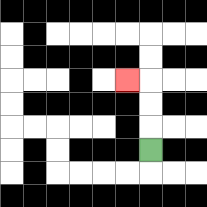{'start': '[6, 6]', 'end': '[5, 3]', 'path_directions': 'U,U,U,L', 'path_coordinates': '[[6, 6], [6, 5], [6, 4], [6, 3], [5, 3]]'}